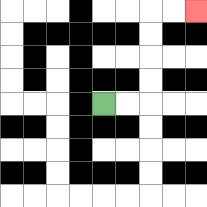{'start': '[4, 4]', 'end': '[8, 0]', 'path_directions': 'R,R,U,U,U,U,R,R', 'path_coordinates': '[[4, 4], [5, 4], [6, 4], [6, 3], [6, 2], [6, 1], [6, 0], [7, 0], [8, 0]]'}